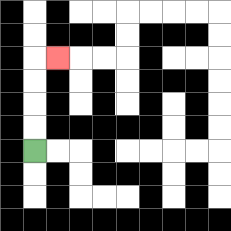{'start': '[1, 6]', 'end': '[2, 2]', 'path_directions': 'U,U,U,U,R', 'path_coordinates': '[[1, 6], [1, 5], [1, 4], [1, 3], [1, 2], [2, 2]]'}